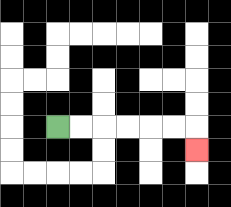{'start': '[2, 5]', 'end': '[8, 6]', 'path_directions': 'R,R,R,R,R,R,D', 'path_coordinates': '[[2, 5], [3, 5], [4, 5], [5, 5], [6, 5], [7, 5], [8, 5], [8, 6]]'}